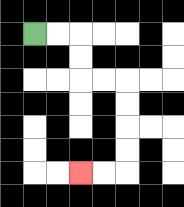{'start': '[1, 1]', 'end': '[3, 7]', 'path_directions': 'R,R,D,D,R,R,D,D,D,D,L,L', 'path_coordinates': '[[1, 1], [2, 1], [3, 1], [3, 2], [3, 3], [4, 3], [5, 3], [5, 4], [5, 5], [5, 6], [5, 7], [4, 7], [3, 7]]'}